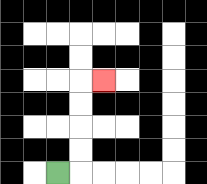{'start': '[2, 7]', 'end': '[4, 3]', 'path_directions': 'R,U,U,U,U,R', 'path_coordinates': '[[2, 7], [3, 7], [3, 6], [3, 5], [3, 4], [3, 3], [4, 3]]'}